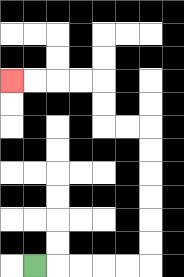{'start': '[1, 11]', 'end': '[0, 3]', 'path_directions': 'R,R,R,R,R,U,U,U,U,U,U,L,L,U,U,L,L,L,L', 'path_coordinates': '[[1, 11], [2, 11], [3, 11], [4, 11], [5, 11], [6, 11], [6, 10], [6, 9], [6, 8], [6, 7], [6, 6], [6, 5], [5, 5], [4, 5], [4, 4], [4, 3], [3, 3], [2, 3], [1, 3], [0, 3]]'}